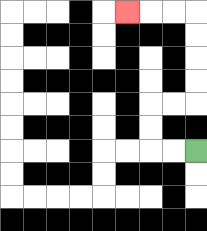{'start': '[8, 6]', 'end': '[5, 0]', 'path_directions': 'L,L,U,U,R,R,U,U,U,U,L,L,L', 'path_coordinates': '[[8, 6], [7, 6], [6, 6], [6, 5], [6, 4], [7, 4], [8, 4], [8, 3], [8, 2], [8, 1], [8, 0], [7, 0], [6, 0], [5, 0]]'}